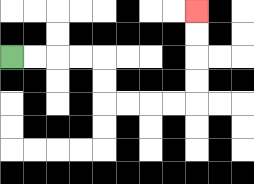{'start': '[0, 2]', 'end': '[8, 0]', 'path_directions': 'R,R,R,R,D,D,R,R,R,R,U,U,U,U', 'path_coordinates': '[[0, 2], [1, 2], [2, 2], [3, 2], [4, 2], [4, 3], [4, 4], [5, 4], [6, 4], [7, 4], [8, 4], [8, 3], [8, 2], [8, 1], [8, 0]]'}